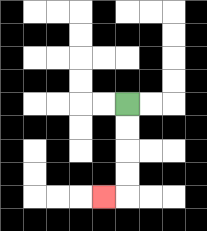{'start': '[5, 4]', 'end': '[4, 8]', 'path_directions': 'D,D,D,D,L', 'path_coordinates': '[[5, 4], [5, 5], [5, 6], [5, 7], [5, 8], [4, 8]]'}